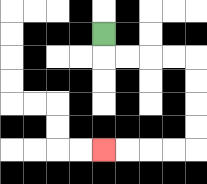{'start': '[4, 1]', 'end': '[4, 6]', 'path_directions': 'D,R,R,R,R,D,D,D,D,L,L,L,L', 'path_coordinates': '[[4, 1], [4, 2], [5, 2], [6, 2], [7, 2], [8, 2], [8, 3], [8, 4], [8, 5], [8, 6], [7, 6], [6, 6], [5, 6], [4, 6]]'}